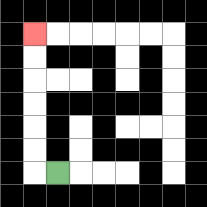{'start': '[2, 7]', 'end': '[1, 1]', 'path_directions': 'L,U,U,U,U,U,U', 'path_coordinates': '[[2, 7], [1, 7], [1, 6], [1, 5], [1, 4], [1, 3], [1, 2], [1, 1]]'}